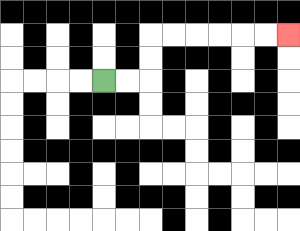{'start': '[4, 3]', 'end': '[12, 1]', 'path_directions': 'R,R,U,U,R,R,R,R,R,R', 'path_coordinates': '[[4, 3], [5, 3], [6, 3], [6, 2], [6, 1], [7, 1], [8, 1], [9, 1], [10, 1], [11, 1], [12, 1]]'}